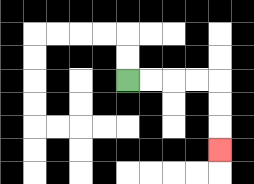{'start': '[5, 3]', 'end': '[9, 6]', 'path_directions': 'R,R,R,R,D,D,D', 'path_coordinates': '[[5, 3], [6, 3], [7, 3], [8, 3], [9, 3], [9, 4], [9, 5], [9, 6]]'}